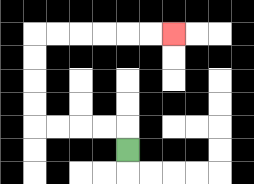{'start': '[5, 6]', 'end': '[7, 1]', 'path_directions': 'U,L,L,L,L,U,U,U,U,R,R,R,R,R,R', 'path_coordinates': '[[5, 6], [5, 5], [4, 5], [3, 5], [2, 5], [1, 5], [1, 4], [1, 3], [1, 2], [1, 1], [2, 1], [3, 1], [4, 1], [5, 1], [6, 1], [7, 1]]'}